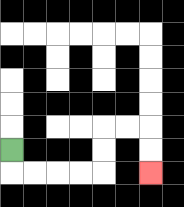{'start': '[0, 6]', 'end': '[6, 7]', 'path_directions': 'D,R,R,R,R,U,U,R,R,D,D', 'path_coordinates': '[[0, 6], [0, 7], [1, 7], [2, 7], [3, 7], [4, 7], [4, 6], [4, 5], [5, 5], [6, 5], [6, 6], [6, 7]]'}